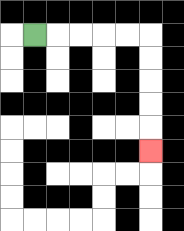{'start': '[1, 1]', 'end': '[6, 6]', 'path_directions': 'R,R,R,R,R,D,D,D,D,D', 'path_coordinates': '[[1, 1], [2, 1], [3, 1], [4, 1], [5, 1], [6, 1], [6, 2], [6, 3], [6, 4], [6, 5], [6, 6]]'}